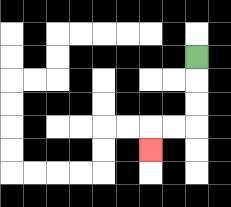{'start': '[8, 2]', 'end': '[6, 6]', 'path_directions': 'D,D,D,L,L,D', 'path_coordinates': '[[8, 2], [8, 3], [8, 4], [8, 5], [7, 5], [6, 5], [6, 6]]'}